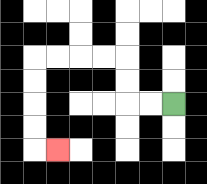{'start': '[7, 4]', 'end': '[2, 6]', 'path_directions': 'L,L,U,U,L,L,L,L,D,D,D,D,R', 'path_coordinates': '[[7, 4], [6, 4], [5, 4], [5, 3], [5, 2], [4, 2], [3, 2], [2, 2], [1, 2], [1, 3], [1, 4], [1, 5], [1, 6], [2, 6]]'}